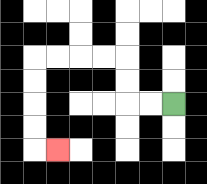{'start': '[7, 4]', 'end': '[2, 6]', 'path_directions': 'L,L,U,U,L,L,L,L,D,D,D,D,R', 'path_coordinates': '[[7, 4], [6, 4], [5, 4], [5, 3], [5, 2], [4, 2], [3, 2], [2, 2], [1, 2], [1, 3], [1, 4], [1, 5], [1, 6], [2, 6]]'}